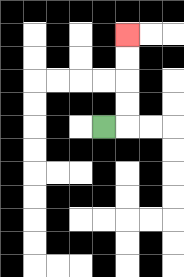{'start': '[4, 5]', 'end': '[5, 1]', 'path_directions': 'R,U,U,U,U', 'path_coordinates': '[[4, 5], [5, 5], [5, 4], [5, 3], [5, 2], [5, 1]]'}